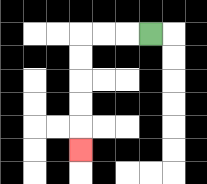{'start': '[6, 1]', 'end': '[3, 6]', 'path_directions': 'L,L,L,D,D,D,D,D', 'path_coordinates': '[[6, 1], [5, 1], [4, 1], [3, 1], [3, 2], [3, 3], [3, 4], [3, 5], [3, 6]]'}